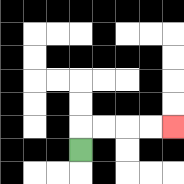{'start': '[3, 6]', 'end': '[7, 5]', 'path_directions': 'U,R,R,R,R', 'path_coordinates': '[[3, 6], [3, 5], [4, 5], [5, 5], [6, 5], [7, 5]]'}